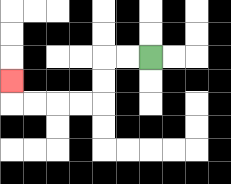{'start': '[6, 2]', 'end': '[0, 3]', 'path_directions': 'L,L,D,D,L,L,L,L,U', 'path_coordinates': '[[6, 2], [5, 2], [4, 2], [4, 3], [4, 4], [3, 4], [2, 4], [1, 4], [0, 4], [0, 3]]'}